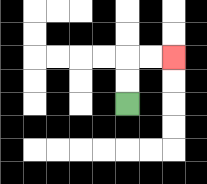{'start': '[5, 4]', 'end': '[7, 2]', 'path_directions': 'U,U,R,R', 'path_coordinates': '[[5, 4], [5, 3], [5, 2], [6, 2], [7, 2]]'}